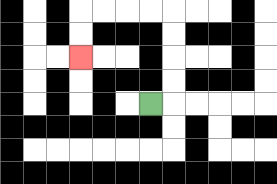{'start': '[6, 4]', 'end': '[3, 2]', 'path_directions': 'R,U,U,U,U,L,L,L,L,D,D', 'path_coordinates': '[[6, 4], [7, 4], [7, 3], [7, 2], [7, 1], [7, 0], [6, 0], [5, 0], [4, 0], [3, 0], [3, 1], [3, 2]]'}